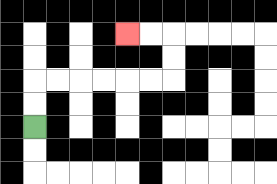{'start': '[1, 5]', 'end': '[5, 1]', 'path_directions': 'U,U,R,R,R,R,R,R,U,U,L,L', 'path_coordinates': '[[1, 5], [1, 4], [1, 3], [2, 3], [3, 3], [4, 3], [5, 3], [6, 3], [7, 3], [7, 2], [7, 1], [6, 1], [5, 1]]'}